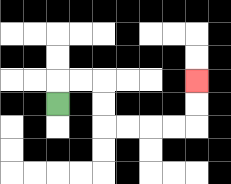{'start': '[2, 4]', 'end': '[8, 3]', 'path_directions': 'U,R,R,D,D,R,R,R,R,U,U', 'path_coordinates': '[[2, 4], [2, 3], [3, 3], [4, 3], [4, 4], [4, 5], [5, 5], [6, 5], [7, 5], [8, 5], [8, 4], [8, 3]]'}